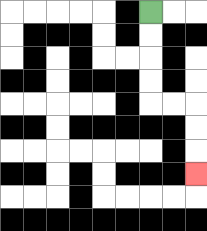{'start': '[6, 0]', 'end': '[8, 7]', 'path_directions': 'D,D,D,D,R,R,D,D,D', 'path_coordinates': '[[6, 0], [6, 1], [6, 2], [6, 3], [6, 4], [7, 4], [8, 4], [8, 5], [8, 6], [8, 7]]'}